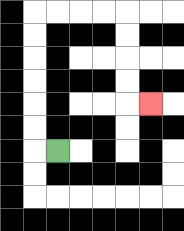{'start': '[2, 6]', 'end': '[6, 4]', 'path_directions': 'L,U,U,U,U,U,U,R,R,R,R,D,D,D,D,R', 'path_coordinates': '[[2, 6], [1, 6], [1, 5], [1, 4], [1, 3], [1, 2], [1, 1], [1, 0], [2, 0], [3, 0], [4, 0], [5, 0], [5, 1], [5, 2], [5, 3], [5, 4], [6, 4]]'}